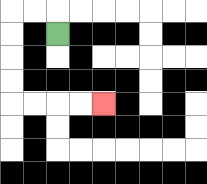{'start': '[2, 1]', 'end': '[4, 4]', 'path_directions': 'U,L,L,D,D,D,D,R,R,R,R', 'path_coordinates': '[[2, 1], [2, 0], [1, 0], [0, 0], [0, 1], [0, 2], [0, 3], [0, 4], [1, 4], [2, 4], [3, 4], [4, 4]]'}